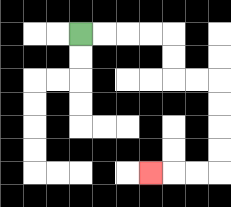{'start': '[3, 1]', 'end': '[6, 7]', 'path_directions': 'R,R,R,R,D,D,R,R,D,D,D,D,L,L,L', 'path_coordinates': '[[3, 1], [4, 1], [5, 1], [6, 1], [7, 1], [7, 2], [7, 3], [8, 3], [9, 3], [9, 4], [9, 5], [9, 6], [9, 7], [8, 7], [7, 7], [6, 7]]'}